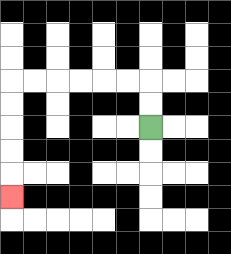{'start': '[6, 5]', 'end': '[0, 8]', 'path_directions': 'U,U,L,L,L,L,L,L,D,D,D,D,D', 'path_coordinates': '[[6, 5], [6, 4], [6, 3], [5, 3], [4, 3], [3, 3], [2, 3], [1, 3], [0, 3], [0, 4], [0, 5], [0, 6], [0, 7], [0, 8]]'}